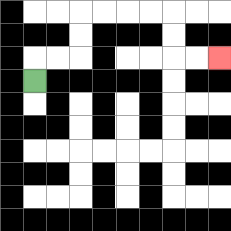{'start': '[1, 3]', 'end': '[9, 2]', 'path_directions': 'U,R,R,U,U,R,R,R,R,D,D,R,R', 'path_coordinates': '[[1, 3], [1, 2], [2, 2], [3, 2], [3, 1], [3, 0], [4, 0], [5, 0], [6, 0], [7, 0], [7, 1], [7, 2], [8, 2], [9, 2]]'}